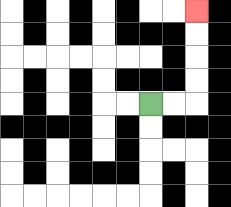{'start': '[6, 4]', 'end': '[8, 0]', 'path_directions': 'R,R,U,U,U,U', 'path_coordinates': '[[6, 4], [7, 4], [8, 4], [8, 3], [8, 2], [8, 1], [8, 0]]'}